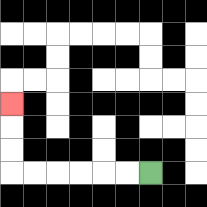{'start': '[6, 7]', 'end': '[0, 4]', 'path_directions': 'L,L,L,L,L,L,U,U,U', 'path_coordinates': '[[6, 7], [5, 7], [4, 7], [3, 7], [2, 7], [1, 7], [0, 7], [0, 6], [0, 5], [0, 4]]'}